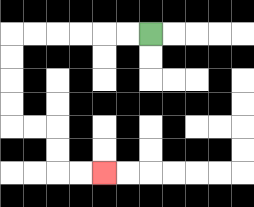{'start': '[6, 1]', 'end': '[4, 7]', 'path_directions': 'L,L,L,L,L,L,D,D,D,D,R,R,D,D,R,R', 'path_coordinates': '[[6, 1], [5, 1], [4, 1], [3, 1], [2, 1], [1, 1], [0, 1], [0, 2], [0, 3], [0, 4], [0, 5], [1, 5], [2, 5], [2, 6], [2, 7], [3, 7], [4, 7]]'}